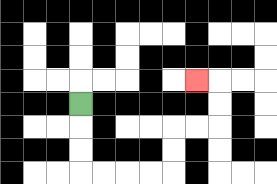{'start': '[3, 4]', 'end': '[8, 3]', 'path_directions': 'D,D,D,R,R,R,R,U,U,R,R,U,U,L', 'path_coordinates': '[[3, 4], [3, 5], [3, 6], [3, 7], [4, 7], [5, 7], [6, 7], [7, 7], [7, 6], [7, 5], [8, 5], [9, 5], [9, 4], [9, 3], [8, 3]]'}